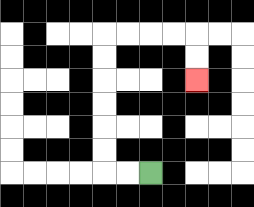{'start': '[6, 7]', 'end': '[8, 3]', 'path_directions': 'L,L,U,U,U,U,U,U,R,R,R,R,D,D', 'path_coordinates': '[[6, 7], [5, 7], [4, 7], [4, 6], [4, 5], [4, 4], [4, 3], [4, 2], [4, 1], [5, 1], [6, 1], [7, 1], [8, 1], [8, 2], [8, 3]]'}